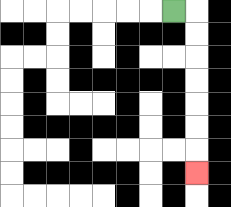{'start': '[7, 0]', 'end': '[8, 7]', 'path_directions': 'R,D,D,D,D,D,D,D', 'path_coordinates': '[[7, 0], [8, 0], [8, 1], [8, 2], [8, 3], [8, 4], [8, 5], [8, 6], [8, 7]]'}